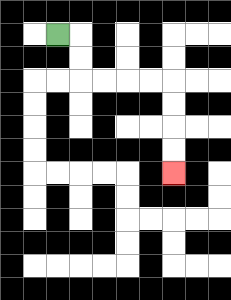{'start': '[2, 1]', 'end': '[7, 7]', 'path_directions': 'R,D,D,R,R,R,R,D,D,D,D', 'path_coordinates': '[[2, 1], [3, 1], [3, 2], [3, 3], [4, 3], [5, 3], [6, 3], [7, 3], [7, 4], [7, 5], [7, 6], [7, 7]]'}